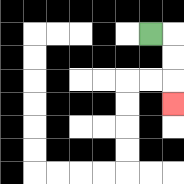{'start': '[6, 1]', 'end': '[7, 4]', 'path_directions': 'R,D,D,D', 'path_coordinates': '[[6, 1], [7, 1], [7, 2], [7, 3], [7, 4]]'}